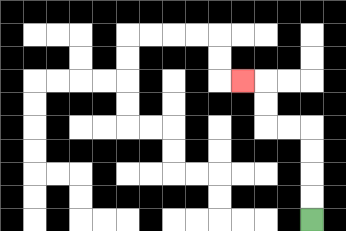{'start': '[13, 9]', 'end': '[10, 3]', 'path_directions': 'U,U,U,U,L,L,U,U,L', 'path_coordinates': '[[13, 9], [13, 8], [13, 7], [13, 6], [13, 5], [12, 5], [11, 5], [11, 4], [11, 3], [10, 3]]'}